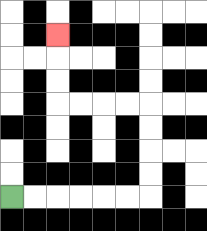{'start': '[0, 8]', 'end': '[2, 1]', 'path_directions': 'R,R,R,R,R,R,U,U,U,U,L,L,L,L,U,U,U', 'path_coordinates': '[[0, 8], [1, 8], [2, 8], [3, 8], [4, 8], [5, 8], [6, 8], [6, 7], [6, 6], [6, 5], [6, 4], [5, 4], [4, 4], [3, 4], [2, 4], [2, 3], [2, 2], [2, 1]]'}